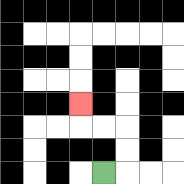{'start': '[4, 7]', 'end': '[3, 4]', 'path_directions': 'R,U,U,L,L,U', 'path_coordinates': '[[4, 7], [5, 7], [5, 6], [5, 5], [4, 5], [3, 5], [3, 4]]'}